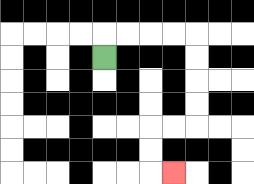{'start': '[4, 2]', 'end': '[7, 7]', 'path_directions': 'U,R,R,R,R,D,D,D,D,L,L,D,D,R', 'path_coordinates': '[[4, 2], [4, 1], [5, 1], [6, 1], [7, 1], [8, 1], [8, 2], [8, 3], [8, 4], [8, 5], [7, 5], [6, 5], [6, 6], [6, 7], [7, 7]]'}